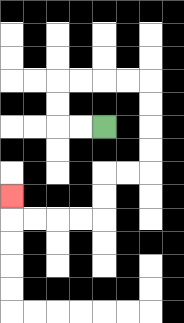{'start': '[4, 5]', 'end': '[0, 8]', 'path_directions': 'L,L,U,U,R,R,R,R,D,D,D,D,L,L,D,D,L,L,L,L,U', 'path_coordinates': '[[4, 5], [3, 5], [2, 5], [2, 4], [2, 3], [3, 3], [4, 3], [5, 3], [6, 3], [6, 4], [6, 5], [6, 6], [6, 7], [5, 7], [4, 7], [4, 8], [4, 9], [3, 9], [2, 9], [1, 9], [0, 9], [0, 8]]'}